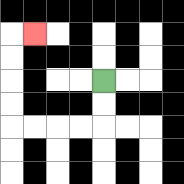{'start': '[4, 3]', 'end': '[1, 1]', 'path_directions': 'D,D,L,L,L,L,U,U,U,U,R', 'path_coordinates': '[[4, 3], [4, 4], [4, 5], [3, 5], [2, 5], [1, 5], [0, 5], [0, 4], [0, 3], [0, 2], [0, 1], [1, 1]]'}